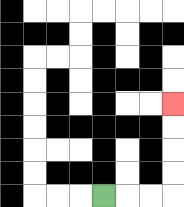{'start': '[4, 8]', 'end': '[7, 4]', 'path_directions': 'R,R,R,U,U,U,U', 'path_coordinates': '[[4, 8], [5, 8], [6, 8], [7, 8], [7, 7], [7, 6], [7, 5], [7, 4]]'}